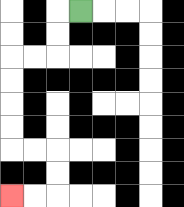{'start': '[3, 0]', 'end': '[0, 8]', 'path_directions': 'L,D,D,L,L,D,D,D,D,R,R,D,D,L,L', 'path_coordinates': '[[3, 0], [2, 0], [2, 1], [2, 2], [1, 2], [0, 2], [0, 3], [0, 4], [0, 5], [0, 6], [1, 6], [2, 6], [2, 7], [2, 8], [1, 8], [0, 8]]'}